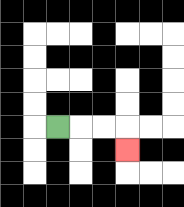{'start': '[2, 5]', 'end': '[5, 6]', 'path_directions': 'R,R,R,D', 'path_coordinates': '[[2, 5], [3, 5], [4, 5], [5, 5], [5, 6]]'}